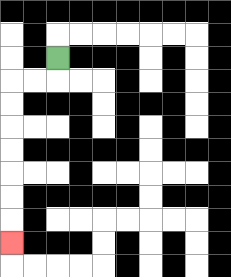{'start': '[2, 2]', 'end': '[0, 10]', 'path_directions': 'D,L,L,D,D,D,D,D,D,D', 'path_coordinates': '[[2, 2], [2, 3], [1, 3], [0, 3], [0, 4], [0, 5], [0, 6], [0, 7], [0, 8], [0, 9], [0, 10]]'}